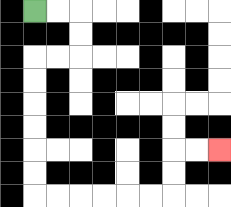{'start': '[1, 0]', 'end': '[9, 6]', 'path_directions': 'R,R,D,D,L,L,D,D,D,D,D,D,R,R,R,R,R,R,U,U,R,R', 'path_coordinates': '[[1, 0], [2, 0], [3, 0], [3, 1], [3, 2], [2, 2], [1, 2], [1, 3], [1, 4], [1, 5], [1, 6], [1, 7], [1, 8], [2, 8], [3, 8], [4, 8], [5, 8], [6, 8], [7, 8], [7, 7], [7, 6], [8, 6], [9, 6]]'}